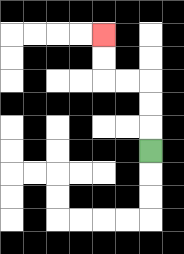{'start': '[6, 6]', 'end': '[4, 1]', 'path_directions': 'U,U,U,L,L,U,U', 'path_coordinates': '[[6, 6], [6, 5], [6, 4], [6, 3], [5, 3], [4, 3], [4, 2], [4, 1]]'}